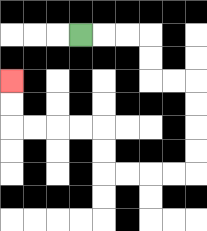{'start': '[3, 1]', 'end': '[0, 3]', 'path_directions': 'R,R,R,D,D,R,R,D,D,D,D,L,L,L,L,U,U,L,L,L,L,U,U', 'path_coordinates': '[[3, 1], [4, 1], [5, 1], [6, 1], [6, 2], [6, 3], [7, 3], [8, 3], [8, 4], [8, 5], [8, 6], [8, 7], [7, 7], [6, 7], [5, 7], [4, 7], [4, 6], [4, 5], [3, 5], [2, 5], [1, 5], [0, 5], [0, 4], [0, 3]]'}